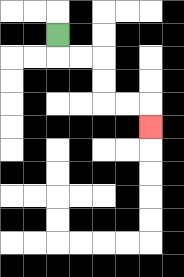{'start': '[2, 1]', 'end': '[6, 5]', 'path_directions': 'D,R,R,D,D,R,R,D', 'path_coordinates': '[[2, 1], [2, 2], [3, 2], [4, 2], [4, 3], [4, 4], [5, 4], [6, 4], [6, 5]]'}